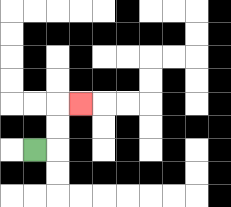{'start': '[1, 6]', 'end': '[3, 4]', 'path_directions': 'R,U,U,R', 'path_coordinates': '[[1, 6], [2, 6], [2, 5], [2, 4], [3, 4]]'}